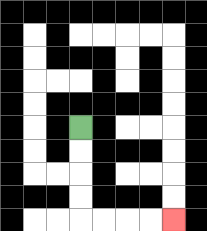{'start': '[3, 5]', 'end': '[7, 9]', 'path_directions': 'D,D,D,D,R,R,R,R', 'path_coordinates': '[[3, 5], [3, 6], [3, 7], [3, 8], [3, 9], [4, 9], [5, 9], [6, 9], [7, 9]]'}